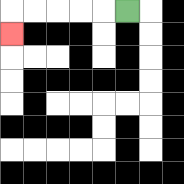{'start': '[5, 0]', 'end': '[0, 1]', 'path_directions': 'L,L,L,L,L,D', 'path_coordinates': '[[5, 0], [4, 0], [3, 0], [2, 0], [1, 0], [0, 0], [0, 1]]'}